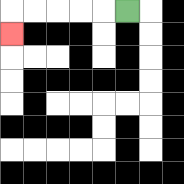{'start': '[5, 0]', 'end': '[0, 1]', 'path_directions': 'L,L,L,L,L,D', 'path_coordinates': '[[5, 0], [4, 0], [3, 0], [2, 0], [1, 0], [0, 0], [0, 1]]'}